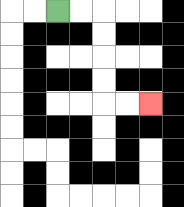{'start': '[2, 0]', 'end': '[6, 4]', 'path_directions': 'R,R,D,D,D,D,R,R', 'path_coordinates': '[[2, 0], [3, 0], [4, 0], [4, 1], [4, 2], [4, 3], [4, 4], [5, 4], [6, 4]]'}